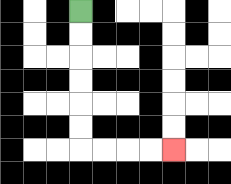{'start': '[3, 0]', 'end': '[7, 6]', 'path_directions': 'D,D,D,D,D,D,R,R,R,R', 'path_coordinates': '[[3, 0], [3, 1], [3, 2], [3, 3], [3, 4], [3, 5], [3, 6], [4, 6], [5, 6], [6, 6], [7, 6]]'}